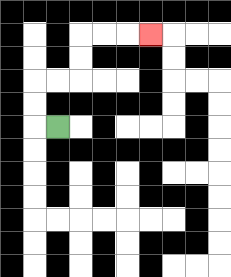{'start': '[2, 5]', 'end': '[6, 1]', 'path_directions': 'L,U,U,R,R,U,U,R,R,R', 'path_coordinates': '[[2, 5], [1, 5], [1, 4], [1, 3], [2, 3], [3, 3], [3, 2], [3, 1], [4, 1], [5, 1], [6, 1]]'}